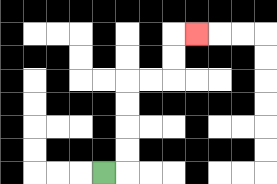{'start': '[4, 7]', 'end': '[8, 1]', 'path_directions': 'R,U,U,U,U,R,R,U,U,R', 'path_coordinates': '[[4, 7], [5, 7], [5, 6], [5, 5], [5, 4], [5, 3], [6, 3], [7, 3], [7, 2], [7, 1], [8, 1]]'}